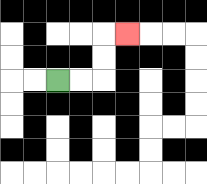{'start': '[2, 3]', 'end': '[5, 1]', 'path_directions': 'R,R,U,U,R', 'path_coordinates': '[[2, 3], [3, 3], [4, 3], [4, 2], [4, 1], [5, 1]]'}